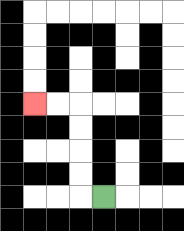{'start': '[4, 8]', 'end': '[1, 4]', 'path_directions': 'L,U,U,U,U,L,L', 'path_coordinates': '[[4, 8], [3, 8], [3, 7], [3, 6], [3, 5], [3, 4], [2, 4], [1, 4]]'}